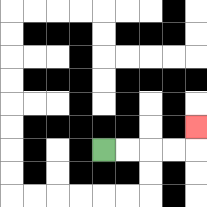{'start': '[4, 6]', 'end': '[8, 5]', 'path_directions': 'R,R,R,R,U', 'path_coordinates': '[[4, 6], [5, 6], [6, 6], [7, 6], [8, 6], [8, 5]]'}